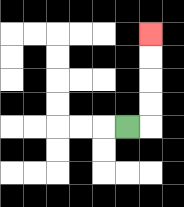{'start': '[5, 5]', 'end': '[6, 1]', 'path_directions': 'R,U,U,U,U', 'path_coordinates': '[[5, 5], [6, 5], [6, 4], [6, 3], [6, 2], [6, 1]]'}